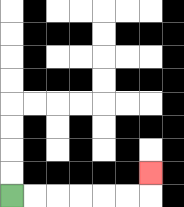{'start': '[0, 8]', 'end': '[6, 7]', 'path_directions': 'R,R,R,R,R,R,U', 'path_coordinates': '[[0, 8], [1, 8], [2, 8], [3, 8], [4, 8], [5, 8], [6, 8], [6, 7]]'}